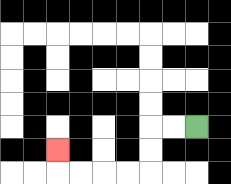{'start': '[8, 5]', 'end': '[2, 6]', 'path_directions': 'L,L,D,D,L,L,L,L,U', 'path_coordinates': '[[8, 5], [7, 5], [6, 5], [6, 6], [6, 7], [5, 7], [4, 7], [3, 7], [2, 7], [2, 6]]'}